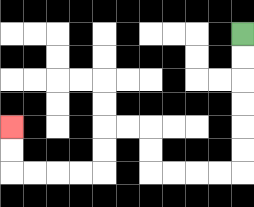{'start': '[10, 1]', 'end': '[0, 5]', 'path_directions': 'D,D,D,D,D,D,L,L,L,L,U,U,L,L,D,D,L,L,L,L,U,U', 'path_coordinates': '[[10, 1], [10, 2], [10, 3], [10, 4], [10, 5], [10, 6], [10, 7], [9, 7], [8, 7], [7, 7], [6, 7], [6, 6], [6, 5], [5, 5], [4, 5], [4, 6], [4, 7], [3, 7], [2, 7], [1, 7], [0, 7], [0, 6], [0, 5]]'}